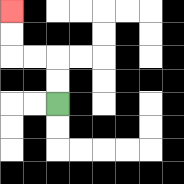{'start': '[2, 4]', 'end': '[0, 0]', 'path_directions': 'U,U,L,L,U,U', 'path_coordinates': '[[2, 4], [2, 3], [2, 2], [1, 2], [0, 2], [0, 1], [0, 0]]'}